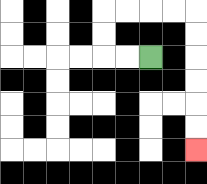{'start': '[6, 2]', 'end': '[8, 6]', 'path_directions': 'L,L,U,U,R,R,R,R,D,D,D,D,D,D', 'path_coordinates': '[[6, 2], [5, 2], [4, 2], [4, 1], [4, 0], [5, 0], [6, 0], [7, 0], [8, 0], [8, 1], [8, 2], [8, 3], [8, 4], [8, 5], [8, 6]]'}